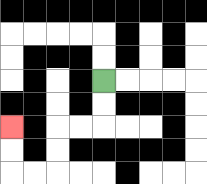{'start': '[4, 3]', 'end': '[0, 5]', 'path_directions': 'D,D,L,L,D,D,L,L,U,U', 'path_coordinates': '[[4, 3], [4, 4], [4, 5], [3, 5], [2, 5], [2, 6], [2, 7], [1, 7], [0, 7], [0, 6], [0, 5]]'}